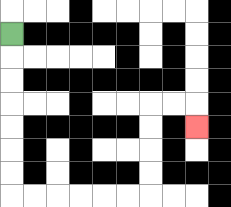{'start': '[0, 1]', 'end': '[8, 5]', 'path_directions': 'D,D,D,D,D,D,D,R,R,R,R,R,R,U,U,U,U,R,R,D', 'path_coordinates': '[[0, 1], [0, 2], [0, 3], [0, 4], [0, 5], [0, 6], [0, 7], [0, 8], [1, 8], [2, 8], [3, 8], [4, 8], [5, 8], [6, 8], [6, 7], [6, 6], [6, 5], [6, 4], [7, 4], [8, 4], [8, 5]]'}